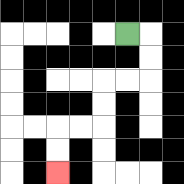{'start': '[5, 1]', 'end': '[2, 7]', 'path_directions': 'R,D,D,L,L,D,D,L,L,D,D', 'path_coordinates': '[[5, 1], [6, 1], [6, 2], [6, 3], [5, 3], [4, 3], [4, 4], [4, 5], [3, 5], [2, 5], [2, 6], [2, 7]]'}